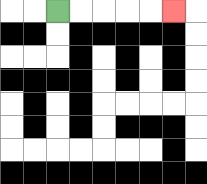{'start': '[2, 0]', 'end': '[7, 0]', 'path_directions': 'R,R,R,R,R', 'path_coordinates': '[[2, 0], [3, 0], [4, 0], [5, 0], [6, 0], [7, 0]]'}